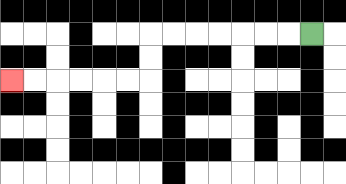{'start': '[13, 1]', 'end': '[0, 3]', 'path_directions': 'L,L,L,L,L,L,L,D,D,L,L,L,L,L,L', 'path_coordinates': '[[13, 1], [12, 1], [11, 1], [10, 1], [9, 1], [8, 1], [7, 1], [6, 1], [6, 2], [6, 3], [5, 3], [4, 3], [3, 3], [2, 3], [1, 3], [0, 3]]'}